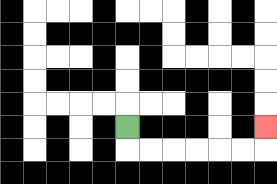{'start': '[5, 5]', 'end': '[11, 5]', 'path_directions': 'D,R,R,R,R,R,R,U', 'path_coordinates': '[[5, 5], [5, 6], [6, 6], [7, 6], [8, 6], [9, 6], [10, 6], [11, 6], [11, 5]]'}